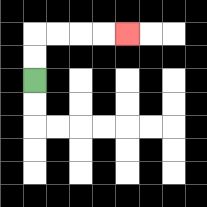{'start': '[1, 3]', 'end': '[5, 1]', 'path_directions': 'U,U,R,R,R,R', 'path_coordinates': '[[1, 3], [1, 2], [1, 1], [2, 1], [3, 1], [4, 1], [5, 1]]'}